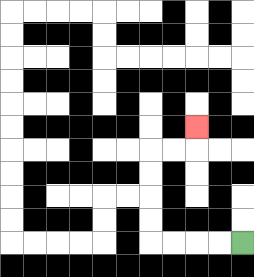{'start': '[10, 10]', 'end': '[8, 5]', 'path_directions': 'L,L,L,L,U,U,U,U,R,R,U', 'path_coordinates': '[[10, 10], [9, 10], [8, 10], [7, 10], [6, 10], [6, 9], [6, 8], [6, 7], [6, 6], [7, 6], [8, 6], [8, 5]]'}